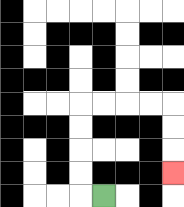{'start': '[4, 8]', 'end': '[7, 7]', 'path_directions': 'L,U,U,U,U,R,R,R,R,D,D,D', 'path_coordinates': '[[4, 8], [3, 8], [3, 7], [3, 6], [3, 5], [3, 4], [4, 4], [5, 4], [6, 4], [7, 4], [7, 5], [7, 6], [7, 7]]'}